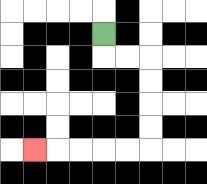{'start': '[4, 1]', 'end': '[1, 6]', 'path_directions': 'D,R,R,D,D,D,D,L,L,L,L,L', 'path_coordinates': '[[4, 1], [4, 2], [5, 2], [6, 2], [6, 3], [6, 4], [6, 5], [6, 6], [5, 6], [4, 6], [3, 6], [2, 6], [1, 6]]'}